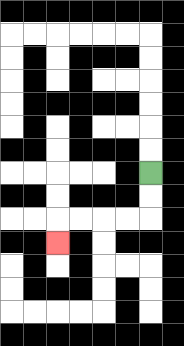{'start': '[6, 7]', 'end': '[2, 10]', 'path_directions': 'D,D,L,L,L,L,D', 'path_coordinates': '[[6, 7], [6, 8], [6, 9], [5, 9], [4, 9], [3, 9], [2, 9], [2, 10]]'}